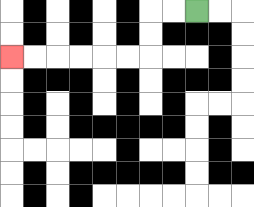{'start': '[8, 0]', 'end': '[0, 2]', 'path_directions': 'L,L,D,D,L,L,L,L,L,L', 'path_coordinates': '[[8, 0], [7, 0], [6, 0], [6, 1], [6, 2], [5, 2], [4, 2], [3, 2], [2, 2], [1, 2], [0, 2]]'}